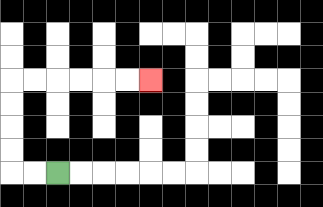{'start': '[2, 7]', 'end': '[6, 3]', 'path_directions': 'L,L,U,U,U,U,R,R,R,R,R,R', 'path_coordinates': '[[2, 7], [1, 7], [0, 7], [0, 6], [0, 5], [0, 4], [0, 3], [1, 3], [2, 3], [3, 3], [4, 3], [5, 3], [6, 3]]'}